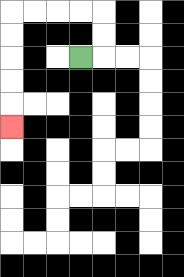{'start': '[3, 2]', 'end': '[0, 5]', 'path_directions': 'R,U,U,L,L,L,L,D,D,D,D,D', 'path_coordinates': '[[3, 2], [4, 2], [4, 1], [4, 0], [3, 0], [2, 0], [1, 0], [0, 0], [0, 1], [0, 2], [0, 3], [0, 4], [0, 5]]'}